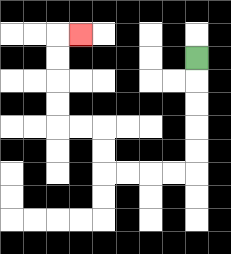{'start': '[8, 2]', 'end': '[3, 1]', 'path_directions': 'D,D,D,D,D,L,L,L,L,U,U,L,L,U,U,U,U,R', 'path_coordinates': '[[8, 2], [8, 3], [8, 4], [8, 5], [8, 6], [8, 7], [7, 7], [6, 7], [5, 7], [4, 7], [4, 6], [4, 5], [3, 5], [2, 5], [2, 4], [2, 3], [2, 2], [2, 1], [3, 1]]'}